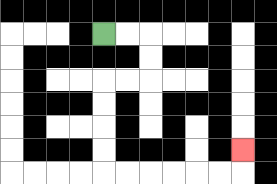{'start': '[4, 1]', 'end': '[10, 6]', 'path_directions': 'R,R,D,D,L,L,D,D,D,D,R,R,R,R,R,R,U', 'path_coordinates': '[[4, 1], [5, 1], [6, 1], [6, 2], [6, 3], [5, 3], [4, 3], [4, 4], [4, 5], [4, 6], [4, 7], [5, 7], [6, 7], [7, 7], [8, 7], [9, 7], [10, 7], [10, 6]]'}